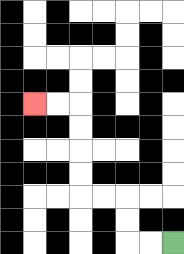{'start': '[7, 10]', 'end': '[1, 4]', 'path_directions': 'L,L,U,U,L,L,U,U,U,U,L,L', 'path_coordinates': '[[7, 10], [6, 10], [5, 10], [5, 9], [5, 8], [4, 8], [3, 8], [3, 7], [3, 6], [3, 5], [3, 4], [2, 4], [1, 4]]'}